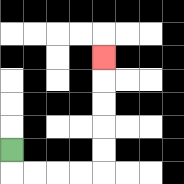{'start': '[0, 6]', 'end': '[4, 2]', 'path_directions': 'D,R,R,R,R,U,U,U,U,U', 'path_coordinates': '[[0, 6], [0, 7], [1, 7], [2, 7], [3, 7], [4, 7], [4, 6], [4, 5], [4, 4], [4, 3], [4, 2]]'}